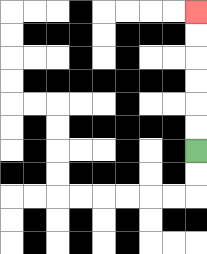{'start': '[8, 6]', 'end': '[8, 0]', 'path_directions': 'U,U,U,U,U,U', 'path_coordinates': '[[8, 6], [8, 5], [8, 4], [8, 3], [8, 2], [8, 1], [8, 0]]'}